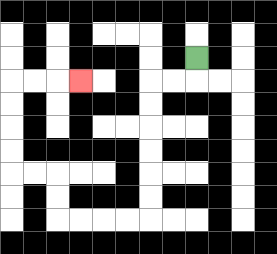{'start': '[8, 2]', 'end': '[3, 3]', 'path_directions': 'D,L,L,D,D,D,D,D,D,L,L,L,L,U,U,L,L,U,U,U,U,R,R,R', 'path_coordinates': '[[8, 2], [8, 3], [7, 3], [6, 3], [6, 4], [6, 5], [6, 6], [6, 7], [6, 8], [6, 9], [5, 9], [4, 9], [3, 9], [2, 9], [2, 8], [2, 7], [1, 7], [0, 7], [0, 6], [0, 5], [0, 4], [0, 3], [1, 3], [2, 3], [3, 3]]'}